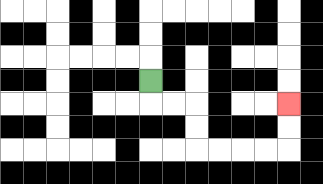{'start': '[6, 3]', 'end': '[12, 4]', 'path_directions': 'D,R,R,D,D,R,R,R,R,U,U', 'path_coordinates': '[[6, 3], [6, 4], [7, 4], [8, 4], [8, 5], [8, 6], [9, 6], [10, 6], [11, 6], [12, 6], [12, 5], [12, 4]]'}